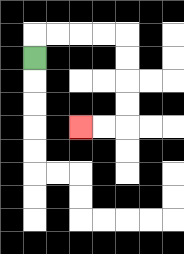{'start': '[1, 2]', 'end': '[3, 5]', 'path_directions': 'U,R,R,R,R,D,D,D,D,L,L', 'path_coordinates': '[[1, 2], [1, 1], [2, 1], [3, 1], [4, 1], [5, 1], [5, 2], [5, 3], [5, 4], [5, 5], [4, 5], [3, 5]]'}